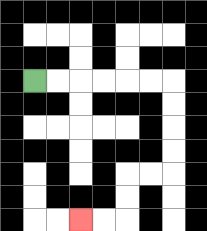{'start': '[1, 3]', 'end': '[3, 9]', 'path_directions': 'R,R,R,R,R,R,D,D,D,D,L,L,D,D,L,L', 'path_coordinates': '[[1, 3], [2, 3], [3, 3], [4, 3], [5, 3], [6, 3], [7, 3], [7, 4], [7, 5], [7, 6], [7, 7], [6, 7], [5, 7], [5, 8], [5, 9], [4, 9], [3, 9]]'}